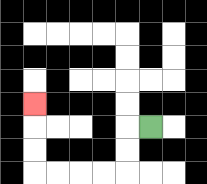{'start': '[6, 5]', 'end': '[1, 4]', 'path_directions': 'L,D,D,L,L,L,L,U,U,U', 'path_coordinates': '[[6, 5], [5, 5], [5, 6], [5, 7], [4, 7], [3, 7], [2, 7], [1, 7], [1, 6], [1, 5], [1, 4]]'}